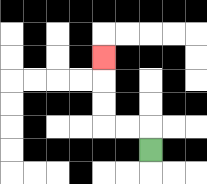{'start': '[6, 6]', 'end': '[4, 2]', 'path_directions': 'U,L,L,U,U,U', 'path_coordinates': '[[6, 6], [6, 5], [5, 5], [4, 5], [4, 4], [4, 3], [4, 2]]'}